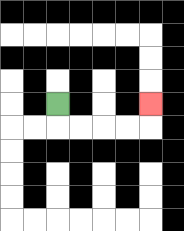{'start': '[2, 4]', 'end': '[6, 4]', 'path_directions': 'D,R,R,R,R,U', 'path_coordinates': '[[2, 4], [2, 5], [3, 5], [4, 5], [5, 5], [6, 5], [6, 4]]'}